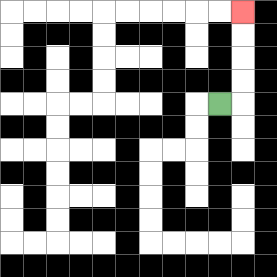{'start': '[9, 4]', 'end': '[10, 0]', 'path_directions': 'R,U,U,U,U', 'path_coordinates': '[[9, 4], [10, 4], [10, 3], [10, 2], [10, 1], [10, 0]]'}